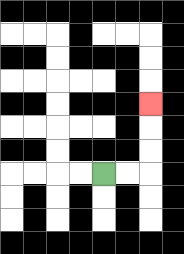{'start': '[4, 7]', 'end': '[6, 4]', 'path_directions': 'R,R,U,U,U', 'path_coordinates': '[[4, 7], [5, 7], [6, 7], [6, 6], [6, 5], [6, 4]]'}